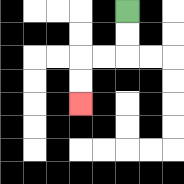{'start': '[5, 0]', 'end': '[3, 4]', 'path_directions': 'D,D,L,L,D,D', 'path_coordinates': '[[5, 0], [5, 1], [5, 2], [4, 2], [3, 2], [3, 3], [3, 4]]'}